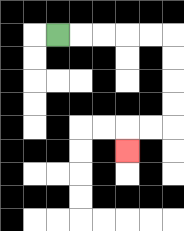{'start': '[2, 1]', 'end': '[5, 6]', 'path_directions': 'R,R,R,R,R,D,D,D,D,L,L,D', 'path_coordinates': '[[2, 1], [3, 1], [4, 1], [5, 1], [6, 1], [7, 1], [7, 2], [7, 3], [7, 4], [7, 5], [6, 5], [5, 5], [5, 6]]'}